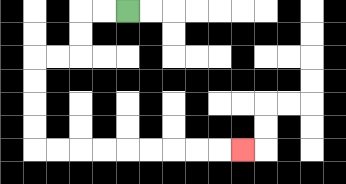{'start': '[5, 0]', 'end': '[10, 6]', 'path_directions': 'L,L,D,D,L,L,D,D,D,D,R,R,R,R,R,R,R,R,R', 'path_coordinates': '[[5, 0], [4, 0], [3, 0], [3, 1], [3, 2], [2, 2], [1, 2], [1, 3], [1, 4], [1, 5], [1, 6], [2, 6], [3, 6], [4, 6], [5, 6], [6, 6], [7, 6], [8, 6], [9, 6], [10, 6]]'}